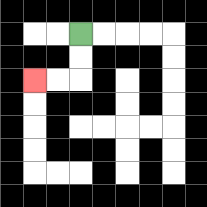{'start': '[3, 1]', 'end': '[1, 3]', 'path_directions': 'D,D,L,L', 'path_coordinates': '[[3, 1], [3, 2], [3, 3], [2, 3], [1, 3]]'}